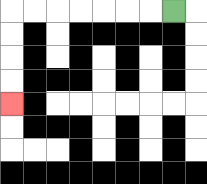{'start': '[7, 0]', 'end': '[0, 4]', 'path_directions': 'L,L,L,L,L,L,L,D,D,D,D', 'path_coordinates': '[[7, 0], [6, 0], [5, 0], [4, 0], [3, 0], [2, 0], [1, 0], [0, 0], [0, 1], [0, 2], [0, 3], [0, 4]]'}